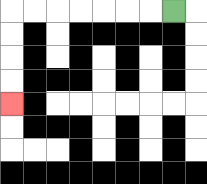{'start': '[7, 0]', 'end': '[0, 4]', 'path_directions': 'L,L,L,L,L,L,L,D,D,D,D', 'path_coordinates': '[[7, 0], [6, 0], [5, 0], [4, 0], [3, 0], [2, 0], [1, 0], [0, 0], [0, 1], [0, 2], [0, 3], [0, 4]]'}